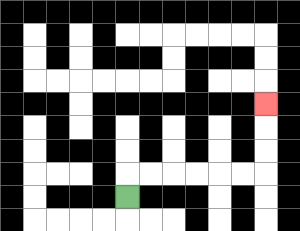{'start': '[5, 8]', 'end': '[11, 4]', 'path_directions': 'U,R,R,R,R,R,R,U,U,U', 'path_coordinates': '[[5, 8], [5, 7], [6, 7], [7, 7], [8, 7], [9, 7], [10, 7], [11, 7], [11, 6], [11, 5], [11, 4]]'}